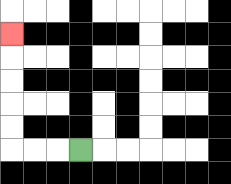{'start': '[3, 6]', 'end': '[0, 1]', 'path_directions': 'L,L,L,U,U,U,U,U', 'path_coordinates': '[[3, 6], [2, 6], [1, 6], [0, 6], [0, 5], [0, 4], [0, 3], [0, 2], [0, 1]]'}